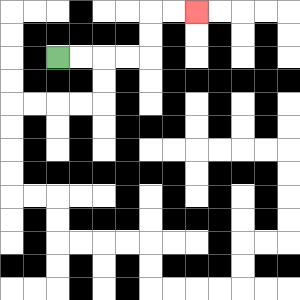{'start': '[2, 2]', 'end': '[8, 0]', 'path_directions': 'R,R,R,R,U,U,R,R', 'path_coordinates': '[[2, 2], [3, 2], [4, 2], [5, 2], [6, 2], [6, 1], [6, 0], [7, 0], [8, 0]]'}